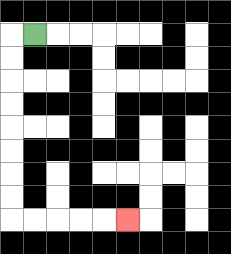{'start': '[1, 1]', 'end': '[5, 9]', 'path_directions': 'L,D,D,D,D,D,D,D,D,R,R,R,R,R', 'path_coordinates': '[[1, 1], [0, 1], [0, 2], [0, 3], [0, 4], [0, 5], [0, 6], [0, 7], [0, 8], [0, 9], [1, 9], [2, 9], [3, 9], [4, 9], [5, 9]]'}